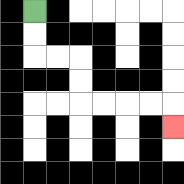{'start': '[1, 0]', 'end': '[7, 5]', 'path_directions': 'D,D,R,R,D,D,R,R,R,R,D', 'path_coordinates': '[[1, 0], [1, 1], [1, 2], [2, 2], [3, 2], [3, 3], [3, 4], [4, 4], [5, 4], [6, 4], [7, 4], [7, 5]]'}